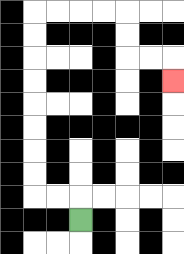{'start': '[3, 9]', 'end': '[7, 3]', 'path_directions': 'U,L,L,U,U,U,U,U,U,U,U,R,R,R,R,D,D,R,R,D', 'path_coordinates': '[[3, 9], [3, 8], [2, 8], [1, 8], [1, 7], [1, 6], [1, 5], [1, 4], [1, 3], [1, 2], [1, 1], [1, 0], [2, 0], [3, 0], [4, 0], [5, 0], [5, 1], [5, 2], [6, 2], [7, 2], [7, 3]]'}